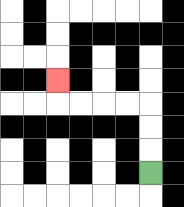{'start': '[6, 7]', 'end': '[2, 3]', 'path_directions': 'U,U,U,L,L,L,L,U', 'path_coordinates': '[[6, 7], [6, 6], [6, 5], [6, 4], [5, 4], [4, 4], [3, 4], [2, 4], [2, 3]]'}